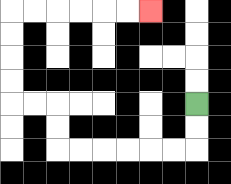{'start': '[8, 4]', 'end': '[6, 0]', 'path_directions': 'D,D,L,L,L,L,L,L,U,U,L,L,U,U,U,U,R,R,R,R,R,R', 'path_coordinates': '[[8, 4], [8, 5], [8, 6], [7, 6], [6, 6], [5, 6], [4, 6], [3, 6], [2, 6], [2, 5], [2, 4], [1, 4], [0, 4], [0, 3], [0, 2], [0, 1], [0, 0], [1, 0], [2, 0], [3, 0], [4, 0], [5, 0], [6, 0]]'}